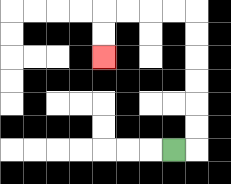{'start': '[7, 6]', 'end': '[4, 2]', 'path_directions': 'R,U,U,U,U,U,U,L,L,L,L,D,D', 'path_coordinates': '[[7, 6], [8, 6], [8, 5], [8, 4], [8, 3], [8, 2], [8, 1], [8, 0], [7, 0], [6, 0], [5, 0], [4, 0], [4, 1], [4, 2]]'}